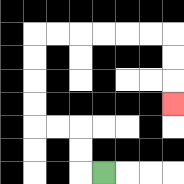{'start': '[4, 7]', 'end': '[7, 4]', 'path_directions': 'L,U,U,L,L,U,U,U,U,R,R,R,R,R,R,D,D,D', 'path_coordinates': '[[4, 7], [3, 7], [3, 6], [3, 5], [2, 5], [1, 5], [1, 4], [1, 3], [1, 2], [1, 1], [2, 1], [3, 1], [4, 1], [5, 1], [6, 1], [7, 1], [7, 2], [7, 3], [7, 4]]'}